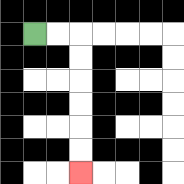{'start': '[1, 1]', 'end': '[3, 7]', 'path_directions': 'R,R,D,D,D,D,D,D', 'path_coordinates': '[[1, 1], [2, 1], [3, 1], [3, 2], [3, 3], [3, 4], [3, 5], [3, 6], [3, 7]]'}